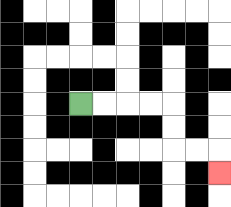{'start': '[3, 4]', 'end': '[9, 7]', 'path_directions': 'R,R,R,R,D,D,R,R,D', 'path_coordinates': '[[3, 4], [4, 4], [5, 4], [6, 4], [7, 4], [7, 5], [7, 6], [8, 6], [9, 6], [9, 7]]'}